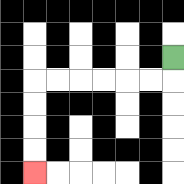{'start': '[7, 2]', 'end': '[1, 7]', 'path_directions': 'D,L,L,L,L,L,L,D,D,D,D', 'path_coordinates': '[[7, 2], [7, 3], [6, 3], [5, 3], [4, 3], [3, 3], [2, 3], [1, 3], [1, 4], [1, 5], [1, 6], [1, 7]]'}